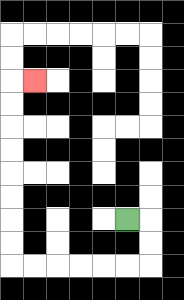{'start': '[5, 9]', 'end': '[1, 3]', 'path_directions': 'R,D,D,L,L,L,L,L,L,U,U,U,U,U,U,U,U,R', 'path_coordinates': '[[5, 9], [6, 9], [6, 10], [6, 11], [5, 11], [4, 11], [3, 11], [2, 11], [1, 11], [0, 11], [0, 10], [0, 9], [0, 8], [0, 7], [0, 6], [0, 5], [0, 4], [0, 3], [1, 3]]'}